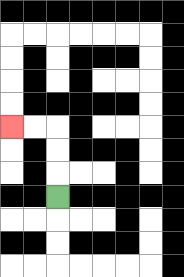{'start': '[2, 8]', 'end': '[0, 5]', 'path_directions': 'U,U,U,L,L', 'path_coordinates': '[[2, 8], [2, 7], [2, 6], [2, 5], [1, 5], [0, 5]]'}